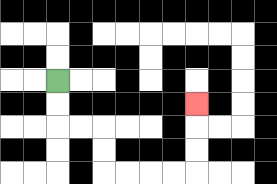{'start': '[2, 3]', 'end': '[8, 4]', 'path_directions': 'D,D,R,R,D,D,R,R,R,R,U,U,U', 'path_coordinates': '[[2, 3], [2, 4], [2, 5], [3, 5], [4, 5], [4, 6], [4, 7], [5, 7], [6, 7], [7, 7], [8, 7], [8, 6], [8, 5], [8, 4]]'}